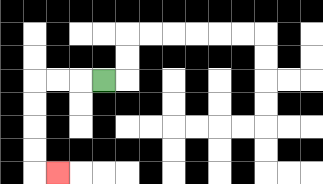{'start': '[4, 3]', 'end': '[2, 7]', 'path_directions': 'L,L,L,D,D,D,D,R', 'path_coordinates': '[[4, 3], [3, 3], [2, 3], [1, 3], [1, 4], [1, 5], [1, 6], [1, 7], [2, 7]]'}